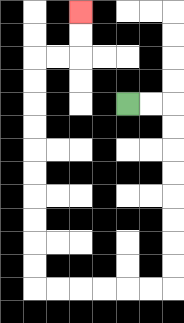{'start': '[5, 4]', 'end': '[3, 0]', 'path_directions': 'R,R,D,D,D,D,D,D,D,D,L,L,L,L,L,L,U,U,U,U,U,U,U,U,U,U,R,R,U,U', 'path_coordinates': '[[5, 4], [6, 4], [7, 4], [7, 5], [7, 6], [7, 7], [7, 8], [7, 9], [7, 10], [7, 11], [7, 12], [6, 12], [5, 12], [4, 12], [3, 12], [2, 12], [1, 12], [1, 11], [1, 10], [1, 9], [1, 8], [1, 7], [1, 6], [1, 5], [1, 4], [1, 3], [1, 2], [2, 2], [3, 2], [3, 1], [3, 0]]'}